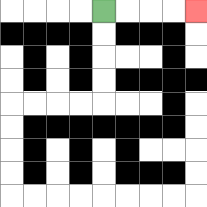{'start': '[4, 0]', 'end': '[8, 0]', 'path_directions': 'R,R,R,R', 'path_coordinates': '[[4, 0], [5, 0], [6, 0], [7, 0], [8, 0]]'}